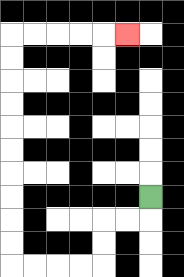{'start': '[6, 8]', 'end': '[5, 1]', 'path_directions': 'D,L,L,D,D,L,L,L,L,U,U,U,U,U,U,U,U,U,U,R,R,R,R,R', 'path_coordinates': '[[6, 8], [6, 9], [5, 9], [4, 9], [4, 10], [4, 11], [3, 11], [2, 11], [1, 11], [0, 11], [0, 10], [0, 9], [0, 8], [0, 7], [0, 6], [0, 5], [0, 4], [0, 3], [0, 2], [0, 1], [1, 1], [2, 1], [3, 1], [4, 1], [5, 1]]'}